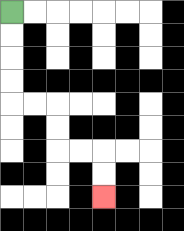{'start': '[0, 0]', 'end': '[4, 8]', 'path_directions': 'D,D,D,D,R,R,D,D,R,R,D,D', 'path_coordinates': '[[0, 0], [0, 1], [0, 2], [0, 3], [0, 4], [1, 4], [2, 4], [2, 5], [2, 6], [3, 6], [4, 6], [4, 7], [4, 8]]'}